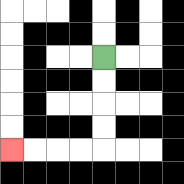{'start': '[4, 2]', 'end': '[0, 6]', 'path_directions': 'D,D,D,D,L,L,L,L', 'path_coordinates': '[[4, 2], [4, 3], [4, 4], [4, 5], [4, 6], [3, 6], [2, 6], [1, 6], [0, 6]]'}